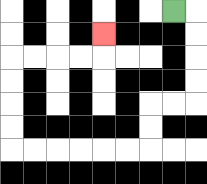{'start': '[7, 0]', 'end': '[4, 1]', 'path_directions': 'R,D,D,D,D,L,L,D,D,L,L,L,L,L,L,U,U,U,U,R,R,R,R,U', 'path_coordinates': '[[7, 0], [8, 0], [8, 1], [8, 2], [8, 3], [8, 4], [7, 4], [6, 4], [6, 5], [6, 6], [5, 6], [4, 6], [3, 6], [2, 6], [1, 6], [0, 6], [0, 5], [0, 4], [0, 3], [0, 2], [1, 2], [2, 2], [3, 2], [4, 2], [4, 1]]'}